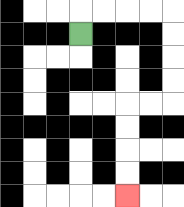{'start': '[3, 1]', 'end': '[5, 8]', 'path_directions': 'U,R,R,R,R,D,D,D,D,L,L,D,D,D,D', 'path_coordinates': '[[3, 1], [3, 0], [4, 0], [5, 0], [6, 0], [7, 0], [7, 1], [7, 2], [7, 3], [7, 4], [6, 4], [5, 4], [5, 5], [5, 6], [5, 7], [5, 8]]'}